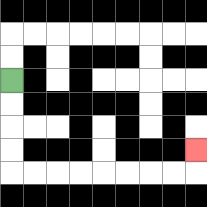{'start': '[0, 3]', 'end': '[8, 6]', 'path_directions': 'D,D,D,D,R,R,R,R,R,R,R,R,U', 'path_coordinates': '[[0, 3], [0, 4], [0, 5], [0, 6], [0, 7], [1, 7], [2, 7], [3, 7], [4, 7], [5, 7], [6, 7], [7, 7], [8, 7], [8, 6]]'}